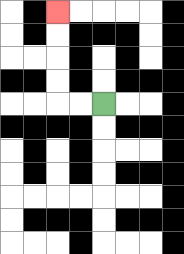{'start': '[4, 4]', 'end': '[2, 0]', 'path_directions': 'L,L,U,U,U,U', 'path_coordinates': '[[4, 4], [3, 4], [2, 4], [2, 3], [2, 2], [2, 1], [2, 0]]'}